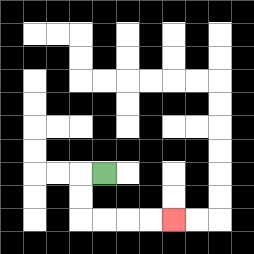{'start': '[4, 7]', 'end': '[7, 9]', 'path_directions': 'L,D,D,R,R,R,R', 'path_coordinates': '[[4, 7], [3, 7], [3, 8], [3, 9], [4, 9], [5, 9], [6, 9], [7, 9]]'}